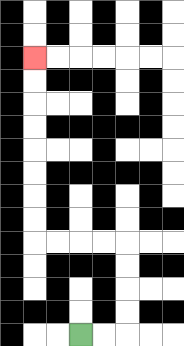{'start': '[3, 14]', 'end': '[1, 2]', 'path_directions': 'R,R,U,U,U,U,L,L,L,L,U,U,U,U,U,U,U,U', 'path_coordinates': '[[3, 14], [4, 14], [5, 14], [5, 13], [5, 12], [5, 11], [5, 10], [4, 10], [3, 10], [2, 10], [1, 10], [1, 9], [1, 8], [1, 7], [1, 6], [1, 5], [1, 4], [1, 3], [1, 2]]'}